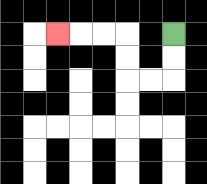{'start': '[7, 1]', 'end': '[2, 1]', 'path_directions': 'D,D,L,L,U,U,L,L,L', 'path_coordinates': '[[7, 1], [7, 2], [7, 3], [6, 3], [5, 3], [5, 2], [5, 1], [4, 1], [3, 1], [2, 1]]'}